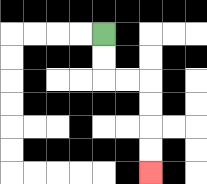{'start': '[4, 1]', 'end': '[6, 7]', 'path_directions': 'D,D,R,R,D,D,D,D', 'path_coordinates': '[[4, 1], [4, 2], [4, 3], [5, 3], [6, 3], [6, 4], [6, 5], [6, 6], [6, 7]]'}